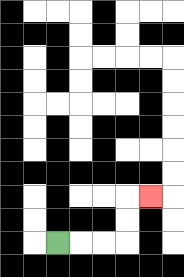{'start': '[2, 10]', 'end': '[6, 8]', 'path_directions': 'R,R,R,U,U,R', 'path_coordinates': '[[2, 10], [3, 10], [4, 10], [5, 10], [5, 9], [5, 8], [6, 8]]'}